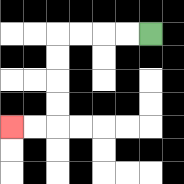{'start': '[6, 1]', 'end': '[0, 5]', 'path_directions': 'L,L,L,L,D,D,D,D,L,L', 'path_coordinates': '[[6, 1], [5, 1], [4, 1], [3, 1], [2, 1], [2, 2], [2, 3], [2, 4], [2, 5], [1, 5], [0, 5]]'}